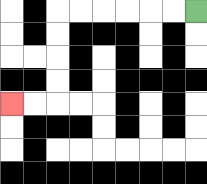{'start': '[8, 0]', 'end': '[0, 4]', 'path_directions': 'L,L,L,L,L,L,D,D,D,D,L,L', 'path_coordinates': '[[8, 0], [7, 0], [6, 0], [5, 0], [4, 0], [3, 0], [2, 0], [2, 1], [2, 2], [2, 3], [2, 4], [1, 4], [0, 4]]'}